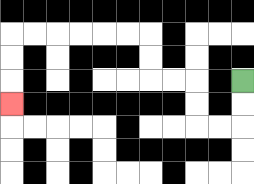{'start': '[10, 3]', 'end': '[0, 4]', 'path_directions': 'D,D,L,L,U,U,L,L,U,U,L,L,L,L,L,L,D,D,D', 'path_coordinates': '[[10, 3], [10, 4], [10, 5], [9, 5], [8, 5], [8, 4], [8, 3], [7, 3], [6, 3], [6, 2], [6, 1], [5, 1], [4, 1], [3, 1], [2, 1], [1, 1], [0, 1], [0, 2], [0, 3], [0, 4]]'}